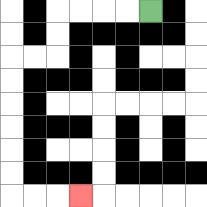{'start': '[6, 0]', 'end': '[3, 8]', 'path_directions': 'L,L,L,L,D,D,L,L,D,D,D,D,D,D,R,R,R', 'path_coordinates': '[[6, 0], [5, 0], [4, 0], [3, 0], [2, 0], [2, 1], [2, 2], [1, 2], [0, 2], [0, 3], [0, 4], [0, 5], [0, 6], [0, 7], [0, 8], [1, 8], [2, 8], [3, 8]]'}